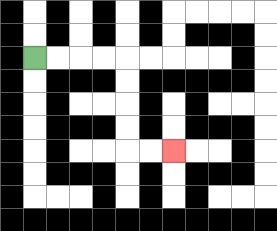{'start': '[1, 2]', 'end': '[7, 6]', 'path_directions': 'R,R,R,R,D,D,D,D,R,R', 'path_coordinates': '[[1, 2], [2, 2], [3, 2], [4, 2], [5, 2], [5, 3], [5, 4], [5, 5], [5, 6], [6, 6], [7, 6]]'}